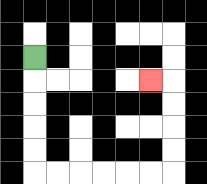{'start': '[1, 2]', 'end': '[6, 3]', 'path_directions': 'D,D,D,D,D,R,R,R,R,R,R,U,U,U,U,L', 'path_coordinates': '[[1, 2], [1, 3], [1, 4], [1, 5], [1, 6], [1, 7], [2, 7], [3, 7], [4, 7], [5, 7], [6, 7], [7, 7], [7, 6], [7, 5], [7, 4], [7, 3], [6, 3]]'}